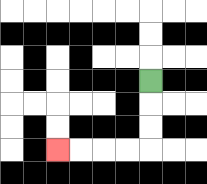{'start': '[6, 3]', 'end': '[2, 6]', 'path_directions': 'D,D,D,L,L,L,L', 'path_coordinates': '[[6, 3], [6, 4], [6, 5], [6, 6], [5, 6], [4, 6], [3, 6], [2, 6]]'}